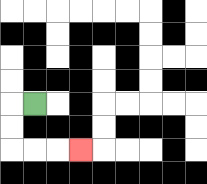{'start': '[1, 4]', 'end': '[3, 6]', 'path_directions': 'L,D,D,R,R,R', 'path_coordinates': '[[1, 4], [0, 4], [0, 5], [0, 6], [1, 6], [2, 6], [3, 6]]'}